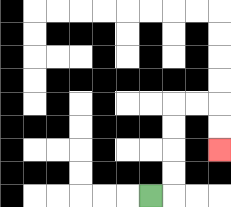{'start': '[6, 8]', 'end': '[9, 6]', 'path_directions': 'R,U,U,U,U,R,R,D,D', 'path_coordinates': '[[6, 8], [7, 8], [7, 7], [7, 6], [7, 5], [7, 4], [8, 4], [9, 4], [9, 5], [9, 6]]'}